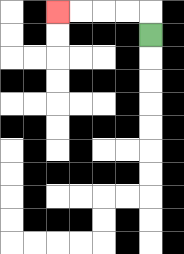{'start': '[6, 1]', 'end': '[2, 0]', 'path_directions': 'U,L,L,L,L', 'path_coordinates': '[[6, 1], [6, 0], [5, 0], [4, 0], [3, 0], [2, 0]]'}